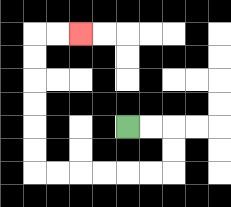{'start': '[5, 5]', 'end': '[3, 1]', 'path_directions': 'R,R,D,D,L,L,L,L,L,L,U,U,U,U,U,U,R,R', 'path_coordinates': '[[5, 5], [6, 5], [7, 5], [7, 6], [7, 7], [6, 7], [5, 7], [4, 7], [3, 7], [2, 7], [1, 7], [1, 6], [1, 5], [1, 4], [1, 3], [1, 2], [1, 1], [2, 1], [3, 1]]'}